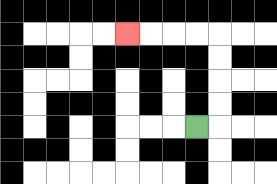{'start': '[8, 5]', 'end': '[5, 1]', 'path_directions': 'R,U,U,U,U,L,L,L,L', 'path_coordinates': '[[8, 5], [9, 5], [9, 4], [9, 3], [9, 2], [9, 1], [8, 1], [7, 1], [6, 1], [5, 1]]'}